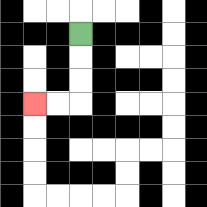{'start': '[3, 1]', 'end': '[1, 4]', 'path_directions': 'D,D,D,L,L', 'path_coordinates': '[[3, 1], [3, 2], [3, 3], [3, 4], [2, 4], [1, 4]]'}